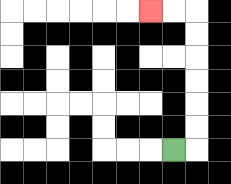{'start': '[7, 6]', 'end': '[6, 0]', 'path_directions': 'R,U,U,U,U,U,U,L,L', 'path_coordinates': '[[7, 6], [8, 6], [8, 5], [8, 4], [8, 3], [8, 2], [8, 1], [8, 0], [7, 0], [6, 0]]'}